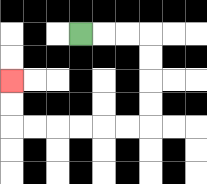{'start': '[3, 1]', 'end': '[0, 3]', 'path_directions': 'R,R,R,D,D,D,D,L,L,L,L,L,L,U,U', 'path_coordinates': '[[3, 1], [4, 1], [5, 1], [6, 1], [6, 2], [6, 3], [6, 4], [6, 5], [5, 5], [4, 5], [3, 5], [2, 5], [1, 5], [0, 5], [0, 4], [0, 3]]'}